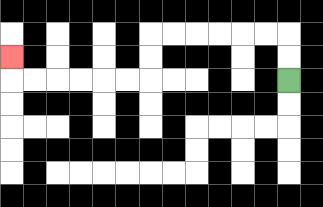{'start': '[12, 3]', 'end': '[0, 2]', 'path_directions': 'U,U,L,L,L,L,L,L,D,D,L,L,L,L,L,L,U', 'path_coordinates': '[[12, 3], [12, 2], [12, 1], [11, 1], [10, 1], [9, 1], [8, 1], [7, 1], [6, 1], [6, 2], [6, 3], [5, 3], [4, 3], [3, 3], [2, 3], [1, 3], [0, 3], [0, 2]]'}